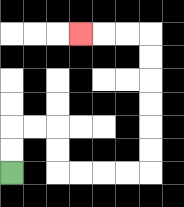{'start': '[0, 7]', 'end': '[3, 1]', 'path_directions': 'U,U,R,R,D,D,R,R,R,R,U,U,U,U,U,U,L,L,L', 'path_coordinates': '[[0, 7], [0, 6], [0, 5], [1, 5], [2, 5], [2, 6], [2, 7], [3, 7], [4, 7], [5, 7], [6, 7], [6, 6], [6, 5], [6, 4], [6, 3], [6, 2], [6, 1], [5, 1], [4, 1], [3, 1]]'}